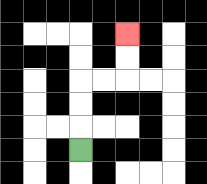{'start': '[3, 6]', 'end': '[5, 1]', 'path_directions': 'U,U,U,R,R,U,U', 'path_coordinates': '[[3, 6], [3, 5], [3, 4], [3, 3], [4, 3], [5, 3], [5, 2], [5, 1]]'}